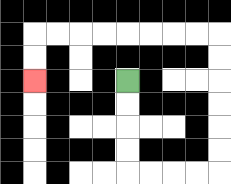{'start': '[5, 3]', 'end': '[1, 3]', 'path_directions': 'D,D,D,D,R,R,R,R,U,U,U,U,U,U,L,L,L,L,L,L,L,L,D,D', 'path_coordinates': '[[5, 3], [5, 4], [5, 5], [5, 6], [5, 7], [6, 7], [7, 7], [8, 7], [9, 7], [9, 6], [9, 5], [9, 4], [9, 3], [9, 2], [9, 1], [8, 1], [7, 1], [6, 1], [5, 1], [4, 1], [3, 1], [2, 1], [1, 1], [1, 2], [1, 3]]'}